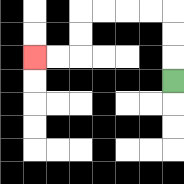{'start': '[7, 3]', 'end': '[1, 2]', 'path_directions': 'U,U,U,L,L,L,L,D,D,L,L', 'path_coordinates': '[[7, 3], [7, 2], [7, 1], [7, 0], [6, 0], [5, 0], [4, 0], [3, 0], [3, 1], [3, 2], [2, 2], [1, 2]]'}